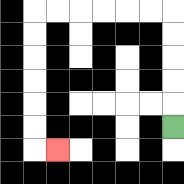{'start': '[7, 5]', 'end': '[2, 6]', 'path_directions': 'U,U,U,U,U,L,L,L,L,L,L,D,D,D,D,D,D,R', 'path_coordinates': '[[7, 5], [7, 4], [7, 3], [7, 2], [7, 1], [7, 0], [6, 0], [5, 0], [4, 0], [3, 0], [2, 0], [1, 0], [1, 1], [1, 2], [1, 3], [1, 4], [1, 5], [1, 6], [2, 6]]'}